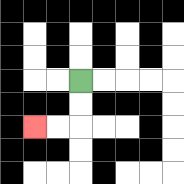{'start': '[3, 3]', 'end': '[1, 5]', 'path_directions': 'D,D,L,L', 'path_coordinates': '[[3, 3], [3, 4], [3, 5], [2, 5], [1, 5]]'}